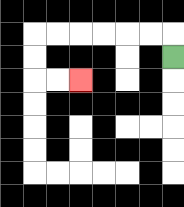{'start': '[7, 2]', 'end': '[3, 3]', 'path_directions': 'U,L,L,L,L,L,L,D,D,R,R', 'path_coordinates': '[[7, 2], [7, 1], [6, 1], [5, 1], [4, 1], [3, 1], [2, 1], [1, 1], [1, 2], [1, 3], [2, 3], [3, 3]]'}